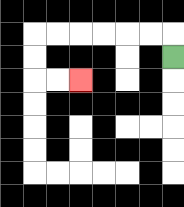{'start': '[7, 2]', 'end': '[3, 3]', 'path_directions': 'U,L,L,L,L,L,L,D,D,R,R', 'path_coordinates': '[[7, 2], [7, 1], [6, 1], [5, 1], [4, 1], [3, 1], [2, 1], [1, 1], [1, 2], [1, 3], [2, 3], [3, 3]]'}